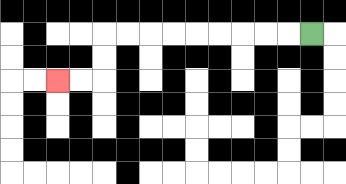{'start': '[13, 1]', 'end': '[2, 3]', 'path_directions': 'L,L,L,L,L,L,L,L,L,D,D,L,L', 'path_coordinates': '[[13, 1], [12, 1], [11, 1], [10, 1], [9, 1], [8, 1], [7, 1], [6, 1], [5, 1], [4, 1], [4, 2], [4, 3], [3, 3], [2, 3]]'}